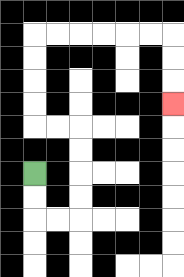{'start': '[1, 7]', 'end': '[7, 4]', 'path_directions': 'D,D,R,R,U,U,U,U,L,L,U,U,U,U,R,R,R,R,R,R,D,D,D', 'path_coordinates': '[[1, 7], [1, 8], [1, 9], [2, 9], [3, 9], [3, 8], [3, 7], [3, 6], [3, 5], [2, 5], [1, 5], [1, 4], [1, 3], [1, 2], [1, 1], [2, 1], [3, 1], [4, 1], [5, 1], [6, 1], [7, 1], [7, 2], [7, 3], [7, 4]]'}